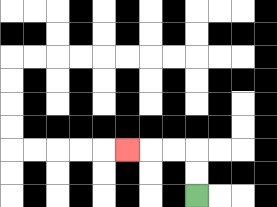{'start': '[8, 8]', 'end': '[5, 6]', 'path_directions': 'U,U,L,L,L', 'path_coordinates': '[[8, 8], [8, 7], [8, 6], [7, 6], [6, 6], [5, 6]]'}